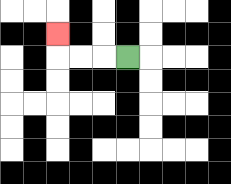{'start': '[5, 2]', 'end': '[2, 1]', 'path_directions': 'L,L,L,U', 'path_coordinates': '[[5, 2], [4, 2], [3, 2], [2, 2], [2, 1]]'}